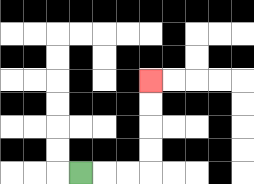{'start': '[3, 7]', 'end': '[6, 3]', 'path_directions': 'R,R,R,U,U,U,U', 'path_coordinates': '[[3, 7], [4, 7], [5, 7], [6, 7], [6, 6], [6, 5], [6, 4], [6, 3]]'}